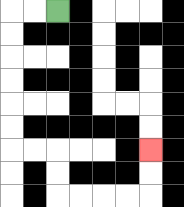{'start': '[2, 0]', 'end': '[6, 6]', 'path_directions': 'L,L,D,D,D,D,D,D,R,R,D,D,R,R,R,R,U,U', 'path_coordinates': '[[2, 0], [1, 0], [0, 0], [0, 1], [0, 2], [0, 3], [0, 4], [0, 5], [0, 6], [1, 6], [2, 6], [2, 7], [2, 8], [3, 8], [4, 8], [5, 8], [6, 8], [6, 7], [6, 6]]'}